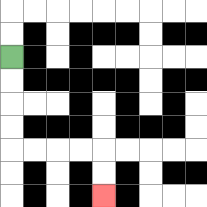{'start': '[0, 2]', 'end': '[4, 8]', 'path_directions': 'D,D,D,D,R,R,R,R,D,D', 'path_coordinates': '[[0, 2], [0, 3], [0, 4], [0, 5], [0, 6], [1, 6], [2, 6], [3, 6], [4, 6], [4, 7], [4, 8]]'}